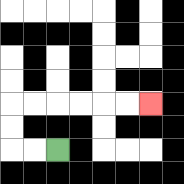{'start': '[2, 6]', 'end': '[6, 4]', 'path_directions': 'L,L,U,U,R,R,R,R,R,R', 'path_coordinates': '[[2, 6], [1, 6], [0, 6], [0, 5], [0, 4], [1, 4], [2, 4], [3, 4], [4, 4], [5, 4], [6, 4]]'}